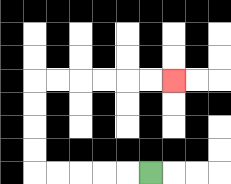{'start': '[6, 7]', 'end': '[7, 3]', 'path_directions': 'L,L,L,L,L,U,U,U,U,R,R,R,R,R,R', 'path_coordinates': '[[6, 7], [5, 7], [4, 7], [3, 7], [2, 7], [1, 7], [1, 6], [1, 5], [1, 4], [1, 3], [2, 3], [3, 3], [4, 3], [5, 3], [6, 3], [7, 3]]'}